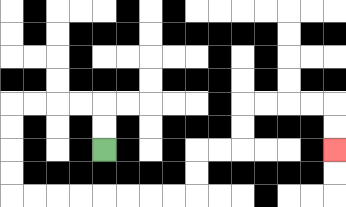{'start': '[4, 6]', 'end': '[14, 6]', 'path_directions': 'U,U,L,L,L,L,D,D,D,D,R,R,R,R,R,R,R,R,U,U,R,R,U,U,R,R,R,R,D,D', 'path_coordinates': '[[4, 6], [4, 5], [4, 4], [3, 4], [2, 4], [1, 4], [0, 4], [0, 5], [0, 6], [0, 7], [0, 8], [1, 8], [2, 8], [3, 8], [4, 8], [5, 8], [6, 8], [7, 8], [8, 8], [8, 7], [8, 6], [9, 6], [10, 6], [10, 5], [10, 4], [11, 4], [12, 4], [13, 4], [14, 4], [14, 5], [14, 6]]'}